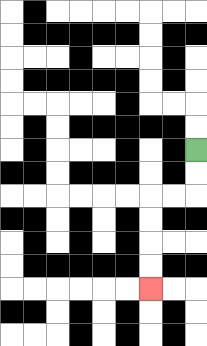{'start': '[8, 6]', 'end': '[6, 12]', 'path_directions': 'D,D,L,L,D,D,D,D', 'path_coordinates': '[[8, 6], [8, 7], [8, 8], [7, 8], [6, 8], [6, 9], [6, 10], [6, 11], [6, 12]]'}